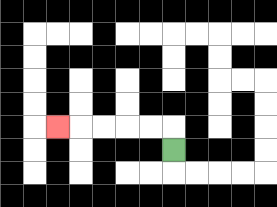{'start': '[7, 6]', 'end': '[2, 5]', 'path_directions': 'U,L,L,L,L,L', 'path_coordinates': '[[7, 6], [7, 5], [6, 5], [5, 5], [4, 5], [3, 5], [2, 5]]'}